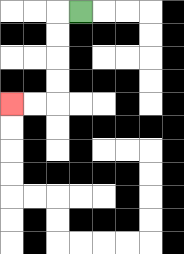{'start': '[3, 0]', 'end': '[0, 4]', 'path_directions': 'L,D,D,D,D,L,L', 'path_coordinates': '[[3, 0], [2, 0], [2, 1], [2, 2], [2, 3], [2, 4], [1, 4], [0, 4]]'}